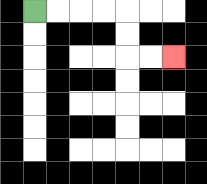{'start': '[1, 0]', 'end': '[7, 2]', 'path_directions': 'R,R,R,R,D,D,R,R', 'path_coordinates': '[[1, 0], [2, 0], [3, 0], [4, 0], [5, 0], [5, 1], [5, 2], [6, 2], [7, 2]]'}